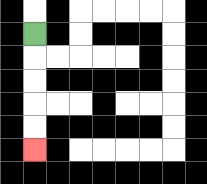{'start': '[1, 1]', 'end': '[1, 6]', 'path_directions': 'D,D,D,D,D', 'path_coordinates': '[[1, 1], [1, 2], [1, 3], [1, 4], [1, 5], [1, 6]]'}